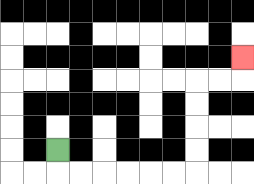{'start': '[2, 6]', 'end': '[10, 2]', 'path_directions': 'D,R,R,R,R,R,R,U,U,U,U,R,R,U', 'path_coordinates': '[[2, 6], [2, 7], [3, 7], [4, 7], [5, 7], [6, 7], [7, 7], [8, 7], [8, 6], [8, 5], [8, 4], [8, 3], [9, 3], [10, 3], [10, 2]]'}